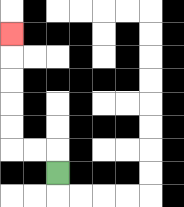{'start': '[2, 7]', 'end': '[0, 1]', 'path_directions': 'U,L,L,U,U,U,U,U', 'path_coordinates': '[[2, 7], [2, 6], [1, 6], [0, 6], [0, 5], [0, 4], [0, 3], [0, 2], [0, 1]]'}